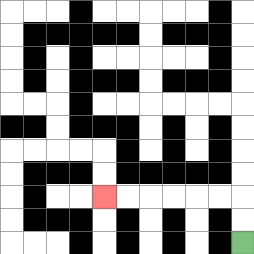{'start': '[10, 10]', 'end': '[4, 8]', 'path_directions': 'U,U,L,L,L,L,L,L', 'path_coordinates': '[[10, 10], [10, 9], [10, 8], [9, 8], [8, 8], [7, 8], [6, 8], [5, 8], [4, 8]]'}